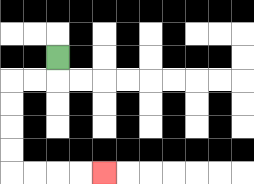{'start': '[2, 2]', 'end': '[4, 7]', 'path_directions': 'D,L,L,D,D,D,D,R,R,R,R', 'path_coordinates': '[[2, 2], [2, 3], [1, 3], [0, 3], [0, 4], [0, 5], [0, 6], [0, 7], [1, 7], [2, 7], [3, 7], [4, 7]]'}